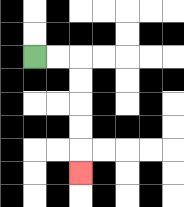{'start': '[1, 2]', 'end': '[3, 7]', 'path_directions': 'R,R,D,D,D,D,D', 'path_coordinates': '[[1, 2], [2, 2], [3, 2], [3, 3], [3, 4], [3, 5], [3, 6], [3, 7]]'}